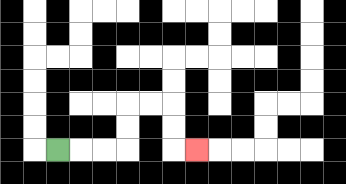{'start': '[2, 6]', 'end': '[8, 6]', 'path_directions': 'R,R,R,U,U,R,R,D,D,R', 'path_coordinates': '[[2, 6], [3, 6], [4, 6], [5, 6], [5, 5], [5, 4], [6, 4], [7, 4], [7, 5], [7, 6], [8, 6]]'}